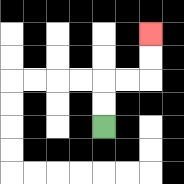{'start': '[4, 5]', 'end': '[6, 1]', 'path_directions': 'U,U,R,R,U,U', 'path_coordinates': '[[4, 5], [4, 4], [4, 3], [5, 3], [6, 3], [6, 2], [6, 1]]'}